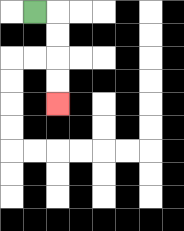{'start': '[1, 0]', 'end': '[2, 4]', 'path_directions': 'R,D,D,D,D', 'path_coordinates': '[[1, 0], [2, 0], [2, 1], [2, 2], [2, 3], [2, 4]]'}